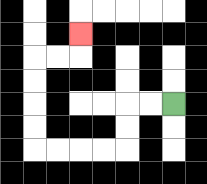{'start': '[7, 4]', 'end': '[3, 1]', 'path_directions': 'L,L,D,D,L,L,L,L,U,U,U,U,R,R,U', 'path_coordinates': '[[7, 4], [6, 4], [5, 4], [5, 5], [5, 6], [4, 6], [3, 6], [2, 6], [1, 6], [1, 5], [1, 4], [1, 3], [1, 2], [2, 2], [3, 2], [3, 1]]'}